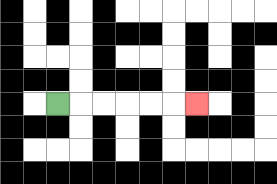{'start': '[2, 4]', 'end': '[8, 4]', 'path_directions': 'R,R,R,R,R,R', 'path_coordinates': '[[2, 4], [3, 4], [4, 4], [5, 4], [6, 4], [7, 4], [8, 4]]'}